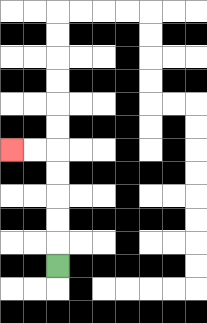{'start': '[2, 11]', 'end': '[0, 6]', 'path_directions': 'U,U,U,U,U,L,L', 'path_coordinates': '[[2, 11], [2, 10], [2, 9], [2, 8], [2, 7], [2, 6], [1, 6], [0, 6]]'}